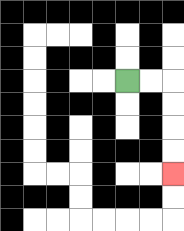{'start': '[5, 3]', 'end': '[7, 7]', 'path_directions': 'R,R,D,D,D,D', 'path_coordinates': '[[5, 3], [6, 3], [7, 3], [7, 4], [7, 5], [7, 6], [7, 7]]'}